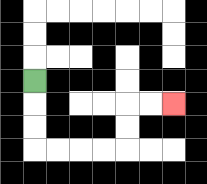{'start': '[1, 3]', 'end': '[7, 4]', 'path_directions': 'D,D,D,R,R,R,R,U,U,R,R', 'path_coordinates': '[[1, 3], [1, 4], [1, 5], [1, 6], [2, 6], [3, 6], [4, 6], [5, 6], [5, 5], [5, 4], [6, 4], [7, 4]]'}